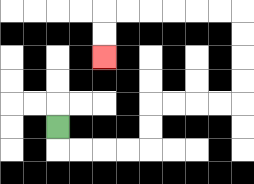{'start': '[2, 5]', 'end': '[4, 2]', 'path_directions': 'D,R,R,R,R,U,U,R,R,R,R,U,U,U,U,L,L,L,L,L,L,D,D', 'path_coordinates': '[[2, 5], [2, 6], [3, 6], [4, 6], [5, 6], [6, 6], [6, 5], [6, 4], [7, 4], [8, 4], [9, 4], [10, 4], [10, 3], [10, 2], [10, 1], [10, 0], [9, 0], [8, 0], [7, 0], [6, 0], [5, 0], [4, 0], [4, 1], [4, 2]]'}